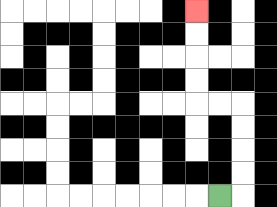{'start': '[9, 8]', 'end': '[8, 0]', 'path_directions': 'R,U,U,U,U,L,L,U,U,U,U', 'path_coordinates': '[[9, 8], [10, 8], [10, 7], [10, 6], [10, 5], [10, 4], [9, 4], [8, 4], [8, 3], [8, 2], [8, 1], [8, 0]]'}